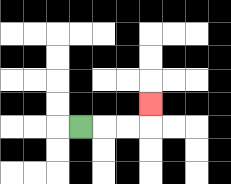{'start': '[3, 5]', 'end': '[6, 4]', 'path_directions': 'R,R,R,U', 'path_coordinates': '[[3, 5], [4, 5], [5, 5], [6, 5], [6, 4]]'}